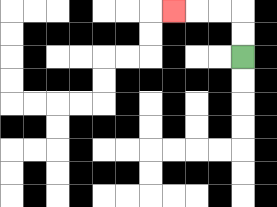{'start': '[10, 2]', 'end': '[7, 0]', 'path_directions': 'U,U,L,L,L', 'path_coordinates': '[[10, 2], [10, 1], [10, 0], [9, 0], [8, 0], [7, 0]]'}